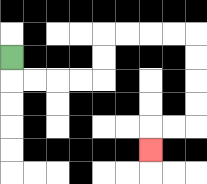{'start': '[0, 2]', 'end': '[6, 6]', 'path_directions': 'D,R,R,R,R,U,U,R,R,R,R,D,D,D,D,L,L,D', 'path_coordinates': '[[0, 2], [0, 3], [1, 3], [2, 3], [3, 3], [4, 3], [4, 2], [4, 1], [5, 1], [6, 1], [7, 1], [8, 1], [8, 2], [8, 3], [8, 4], [8, 5], [7, 5], [6, 5], [6, 6]]'}